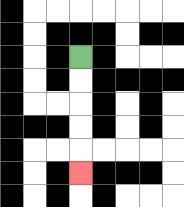{'start': '[3, 2]', 'end': '[3, 7]', 'path_directions': 'D,D,D,D,D', 'path_coordinates': '[[3, 2], [3, 3], [3, 4], [3, 5], [3, 6], [3, 7]]'}